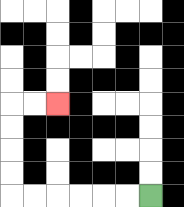{'start': '[6, 8]', 'end': '[2, 4]', 'path_directions': 'L,L,L,L,L,L,U,U,U,U,R,R', 'path_coordinates': '[[6, 8], [5, 8], [4, 8], [3, 8], [2, 8], [1, 8], [0, 8], [0, 7], [0, 6], [0, 5], [0, 4], [1, 4], [2, 4]]'}